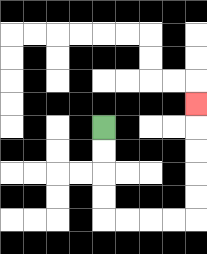{'start': '[4, 5]', 'end': '[8, 4]', 'path_directions': 'D,D,D,D,R,R,R,R,U,U,U,U,U', 'path_coordinates': '[[4, 5], [4, 6], [4, 7], [4, 8], [4, 9], [5, 9], [6, 9], [7, 9], [8, 9], [8, 8], [8, 7], [8, 6], [8, 5], [8, 4]]'}